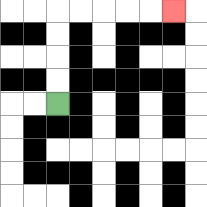{'start': '[2, 4]', 'end': '[7, 0]', 'path_directions': 'U,U,U,U,R,R,R,R,R', 'path_coordinates': '[[2, 4], [2, 3], [2, 2], [2, 1], [2, 0], [3, 0], [4, 0], [5, 0], [6, 0], [7, 0]]'}